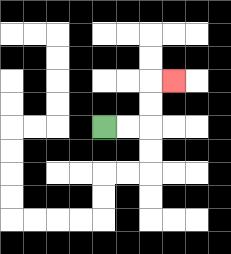{'start': '[4, 5]', 'end': '[7, 3]', 'path_directions': 'R,R,U,U,R', 'path_coordinates': '[[4, 5], [5, 5], [6, 5], [6, 4], [6, 3], [7, 3]]'}